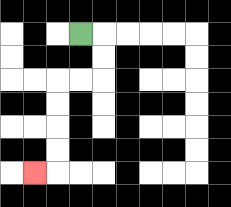{'start': '[3, 1]', 'end': '[1, 7]', 'path_directions': 'R,D,D,L,L,D,D,D,D,L', 'path_coordinates': '[[3, 1], [4, 1], [4, 2], [4, 3], [3, 3], [2, 3], [2, 4], [2, 5], [2, 6], [2, 7], [1, 7]]'}